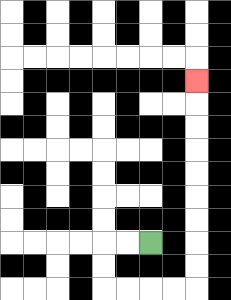{'start': '[6, 10]', 'end': '[8, 3]', 'path_directions': 'L,L,D,D,R,R,R,R,U,U,U,U,U,U,U,U,U', 'path_coordinates': '[[6, 10], [5, 10], [4, 10], [4, 11], [4, 12], [5, 12], [6, 12], [7, 12], [8, 12], [8, 11], [8, 10], [8, 9], [8, 8], [8, 7], [8, 6], [8, 5], [8, 4], [8, 3]]'}